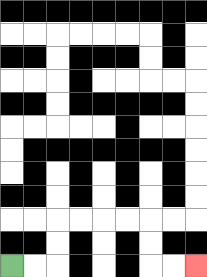{'start': '[0, 11]', 'end': '[8, 11]', 'path_directions': 'R,R,U,U,R,R,R,R,D,D,R,R', 'path_coordinates': '[[0, 11], [1, 11], [2, 11], [2, 10], [2, 9], [3, 9], [4, 9], [5, 9], [6, 9], [6, 10], [6, 11], [7, 11], [8, 11]]'}